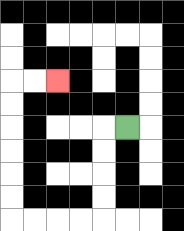{'start': '[5, 5]', 'end': '[2, 3]', 'path_directions': 'L,D,D,D,D,L,L,L,L,U,U,U,U,U,U,R,R', 'path_coordinates': '[[5, 5], [4, 5], [4, 6], [4, 7], [4, 8], [4, 9], [3, 9], [2, 9], [1, 9], [0, 9], [0, 8], [0, 7], [0, 6], [0, 5], [0, 4], [0, 3], [1, 3], [2, 3]]'}